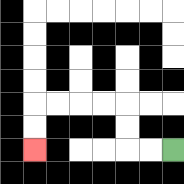{'start': '[7, 6]', 'end': '[1, 6]', 'path_directions': 'L,L,U,U,L,L,L,L,D,D', 'path_coordinates': '[[7, 6], [6, 6], [5, 6], [5, 5], [5, 4], [4, 4], [3, 4], [2, 4], [1, 4], [1, 5], [1, 6]]'}